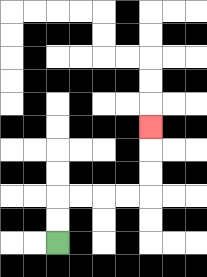{'start': '[2, 10]', 'end': '[6, 5]', 'path_directions': 'U,U,R,R,R,R,U,U,U', 'path_coordinates': '[[2, 10], [2, 9], [2, 8], [3, 8], [4, 8], [5, 8], [6, 8], [6, 7], [6, 6], [6, 5]]'}